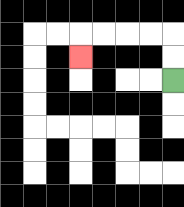{'start': '[7, 3]', 'end': '[3, 2]', 'path_directions': 'U,U,L,L,L,L,D', 'path_coordinates': '[[7, 3], [7, 2], [7, 1], [6, 1], [5, 1], [4, 1], [3, 1], [3, 2]]'}